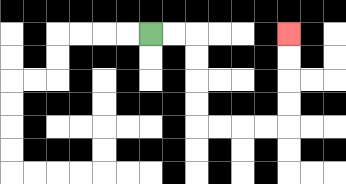{'start': '[6, 1]', 'end': '[12, 1]', 'path_directions': 'R,R,D,D,D,D,R,R,R,R,U,U,U,U', 'path_coordinates': '[[6, 1], [7, 1], [8, 1], [8, 2], [8, 3], [8, 4], [8, 5], [9, 5], [10, 5], [11, 5], [12, 5], [12, 4], [12, 3], [12, 2], [12, 1]]'}